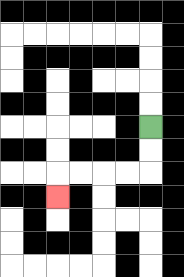{'start': '[6, 5]', 'end': '[2, 8]', 'path_directions': 'D,D,L,L,L,L,D', 'path_coordinates': '[[6, 5], [6, 6], [6, 7], [5, 7], [4, 7], [3, 7], [2, 7], [2, 8]]'}